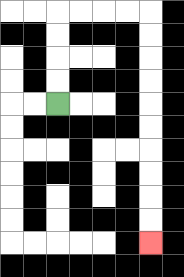{'start': '[2, 4]', 'end': '[6, 10]', 'path_directions': 'U,U,U,U,R,R,R,R,D,D,D,D,D,D,D,D,D,D', 'path_coordinates': '[[2, 4], [2, 3], [2, 2], [2, 1], [2, 0], [3, 0], [4, 0], [5, 0], [6, 0], [6, 1], [6, 2], [6, 3], [6, 4], [6, 5], [6, 6], [6, 7], [6, 8], [6, 9], [6, 10]]'}